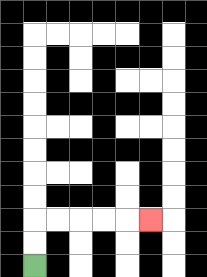{'start': '[1, 11]', 'end': '[6, 9]', 'path_directions': 'U,U,R,R,R,R,R', 'path_coordinates': '[[1, 11], [1, 10], [1, 9], [2, 9], [3, 9], [4, 9], [5, 9], [6, 9]]'}